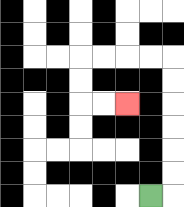{'start': '[6, 8]', 'end': '[5, 4]', 'path_directions': 'R,U,U,U,U,U,U,L,L,L,L,D,D,R,R', 'path_coordinates': '[[6, 8], [7, 8], [7, 7], [7, 6], [7, 5], [7, 4], [7, 3], [7, 2], [6, 2], [5, 2], [4, 2], [3, 2], [3, 3], [3, 4], [4, 4], [5, 4]]'}